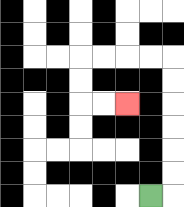{'start': '[6, 8]', 'end': '[5, 4]', 'path_directions': 'R,U,U,U,U,U,U,L,L,L,L,D,D,R,R', 'path_coordinates': '[[6, 8], [7, 8], [7, 7], [7, 6], [7, 5], [7, 4], [7, 3], [7, 2], [6, 2], [5, 2], [4, 2], [3, 2], [3, 3], [3, 4], [4, 4], [5, 4]]'}